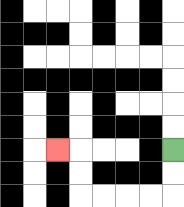{'start': '[7, 6]', 'end': '[2, 6]', 'path_directions': 'D,D,L,L,L,L,U,U,L', 'path_coordinates': '[[7, 6], [7, 7], [7, 8], [6, 8], [5, 8], [4, 8], [3, 8], [3, 7], [3, 6], [2, 6]]'}